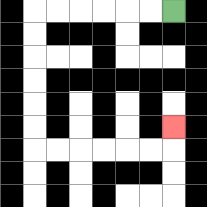{'start': '[7, 0]', 'end': '[7, 5]', 'path_directions': 'L,L,L,L,L,L,D,D,D,D,D,D,R,R,R,R,R,R,U', 'path_coordinates': '[[7, 0], [6, 0], [5, 0], [4, 0], [3, 0], [2, 0], [1, 0], [1, 1], [1, 2], [1, 3], [1, 4], [1, 5], [1, 6], [2, 6], [3, 6], [4, 6], [5, 6], [6, 6], [7, 6], [7, 5]]'}